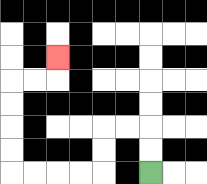{'start': '[6, 7]', 'end': '[2, 2]', 'path_directions': 'U,U,L,L,D,D,L,L,L,L,U,U,U,U,R,R,U', 'path_coordinates': '[[6, 7], [6, 6], [6, 5], [5, 5], [4, 5], [4, 6], [4, 7], [3, 7], [2, 7], [1, 7], [0, 7], [0, 6], [0, 5], [0, 4], [0, 3], [1, 3], [2, 3], [2, 2]]'}